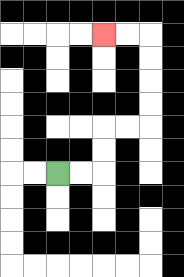{'start': '[2, 7]', 'end': '[4, 1]', 'path_directions': 'R,R,U,U,R,R,U,U,U,U,L,L', 'path_coordinates': '[[2, 7], [3, 7], [4, 7], [4, 6], [4, 5], [5, 5], [6, 5], [6, 4], [6, 3], [6, 2], [6, 1], [5, 1], [4, 1]]'}